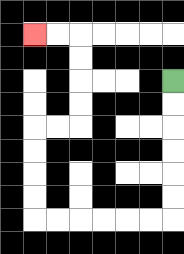{'start': '[7, 3]', 'end': '[1, 1]', 'path_directions': 'D,D,D,D,D,D,L,L,L,L,L,L,U,U,U,U,R,R,U,U,U,U,L,L', 'path_coordinates': '[[7, 3], [7, 4], [7, 5], [7, 6], [7, 7], [7, 8], [7, 9], [6, 9], [5, 9], [4, 9], [3, 9], [2, 9], [1, 9], [1, 8], [1, 7], [1, 6], [1, 5], [2, 5], [3, 5], [3, 4], [3, 3], [3, 2], [3, 1], [2, 1], [1, 1]]'}